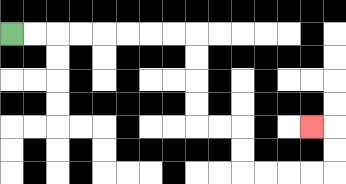{'start': '[0, 1]', 'end': '[13, 5]', 'path_directions': 'R,R,R,R,R,R,R,R,D,D,D,D,R,R,D,D,R,R,R,R,U,U,L', 'path_coordinates': '[[0, 1], [1, 1], [2, 1], [3, 1], [4, 1], [5, 1], [6, 1], [7, 1], [8, 1], [8, 2], [8, 3], [8, 4], [8, 5], [9, 5], [10, 5], [10, 6], [10, 7], [11, 7], [12, 7], [13, 7], [14, 7], [14, 6], [14, 5], [13, 5]]'}